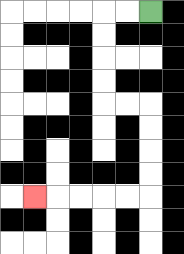{'start': '[6, 0]', 'end': '[1, 8]', 'path_directions': 'L,L,D,D,D,D,R,R,D,D,D,D,L,L,L,L,L', 'path_coordinates': '[[6, 0], [5, 0], [4, 0], [4, 1], [4, 2], [4, 3], [4, 4], [5, 4], [6, 4], [6, 5], [6, 6], [6, 7], [6, 8], [5, 8], [4, 8], [3, 8], [2, 8], [1, 8]]'}